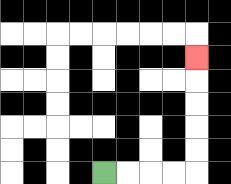{'start': '[4, 7]', 'end': '[8, 2]', 'path_directions': 'R,R,R,R,U,U,U,U,U', 'path_coordinates': '[[4, 7], [5, 7], [6, 7], [7, 7], [8, 7], [8, 6], [8, 5], [8, 4], [8, 3], [8, 2]]'}